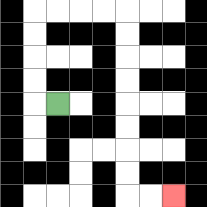{'start': '[2, 4]', 'end': '[7, 8]', 'path_directions': 'L,U,U,U,U,R,R,R,R,D,D,D,D,D,D,D,D,R,R', 'path_coordinates': '[[2, 4], [1, 4], [1, 3], [1, 2], [1, 1], [1, 0], [2, 0], [3, 0], [4, 0], [5, 0], [5, 1], [5, 2], [5, 3], [5, 4], [5, 5], [5, 6], [5, 7], [5, 8], [6, 8], [7, 8]]'}